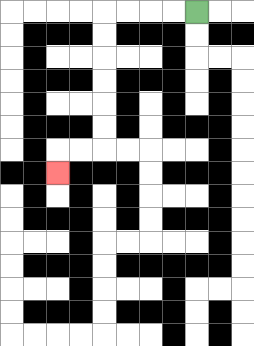{'start': '[8, 0]', 'end': '[2, 7]', 'path_directions': 'L,L,L,L,D,D,D,D,D,D,L,L,D', 'path_coordinates': '[[8, 0], [7, 0], [6, 0], [5, 0], [4, 0], [4, 1], [4, 2], [4, 3], [4, 4], [4, 5], [4, 6], [3, 6], [2, 6], [2, 7]]'}